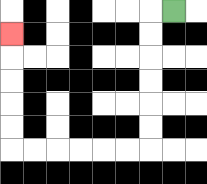{'start': '[7, 0]', 'end': '[0, 1]', 'path_directions': 'L,D,D,D,D,D,D,L,L,L,L,L,L,U,U,U,U,U', 'path_coordinates': '[[7, 0], [6, 0], [6, 1], [6, 2], [6, 3], [6, 4], [6, 5], [6, 6], [5, 6], [4, 6], [3, 6], [2, 6], [1, 6], [0, 6], [0, 5], [0, 4], [0, 3], [0, 2], [0, 1]]'}